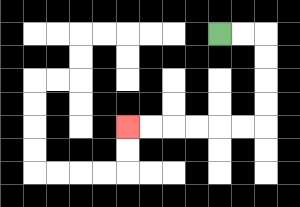{'start': '[9, 1]', 'end': '[5, 5]', 'path_directions': 'R,R,D,D,D,D,L,L,L,L,L,L', 'path_coordinates': '[[9, 1], [10, 1], [11, 1], [11, 2], [11, 3], [11, 4], [11, 5], [10, 5], [9, 5], [8, 5], [7, 5], [6, 5], [5, 5]]'}